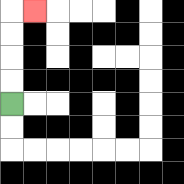{'start': '[0, 4]', 'end': '[1, 0]', 'path_directions': 'U,U,U,U,R', 'path_coordinates': '[[0, 4], [0, 3], [0, 2], [0, 1], [0, 0], [1, 0]]'}